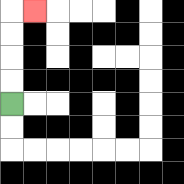{'start': '[0, 4]', 'end': '[1, 0]', 'path_directions': 'U,U,U,U,R', 'path_coordinates': '[[0, 4], [0, 3], [0, 2], [0, 1], [0, 0], [1, 0]]'}